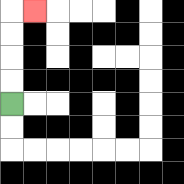{'start': '[0, 4]', 'end': '[1, 0]', 'path_directions': 'U,U,U,U,R', 'path_coordinates': '[[0, 4], [0, 3], [0, 2], [0, 1], [0, 0], [1, 0]]'}